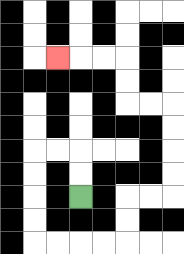{'start': '[3, 8]', 'end': '[2, 2]', 'path_directions': 'U,U,L,L,D,D,D,D,R,R,R,R,U,U,R,R,U,U,U,U,L,L,U,U,L,L,L', 'path_coordinates': '[[3, 8], [3, 7], [3, 6], [2, 6], [1, 6], [1, 7], [1, 8], [1, 9], [1, 10], [2, 10], [3, 10], [4, 10], [5, 10], [5, 9], [5, 8], [6, 8], [7, 8], [7, 7], [7, 6], [7, 5], [7, 4], [6, 4], [5, 4], [5, 3], [5, 2], [4, 2], [3, 2], [2, 2]]'}